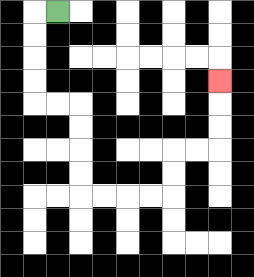{'start': '[2, 0]', 'end': '[9, 3]', 'path_directions': 'L,D,D,D,D,R,R,D,D,D,D,R,R,R,R,U,U,R,R,U,U,U', 'path_coordinates': '[[2, 0], [1, 0], [1, 1], [1, 2], [1, 3], [1, 4], [2, 4], [3, 4], [3, 5], [3, 6], [3, 7], [3, 8], [4, 8], [5, 8], [6, 8], [7, 8], [7, 7], [7, 6], [8, 6], [9, 6], [9, 5], [9, 4], [9, 3]]'}